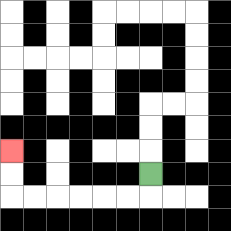{'start': '[6, 7]', 'end': '[0, 6]', 'path_directions': 'D,L,L,L,L,L,L,U,U', 'path_coordinates': '[[6, 7], [6, 8], [5, 8], [4, 8], [3, 8], [2, 8], [1, 8], [0, 8], [0, 7], [0, 6]]'}